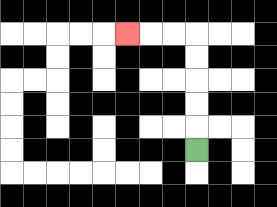{'start': '[8, 6]', 'end': '[5, 1]', 'path_directions': 'U,U,U,U,U,L,L,L', 'path_coordinates': '[[8, 6], [8, 5], [8, 4], [8, 3], [8, 2], [8, 1], [7, 1], [6, 1], [5, 1]]'}